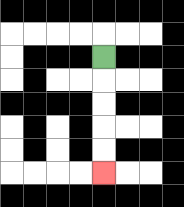{'start': '[4, 2]', 'end': '[4, 7]', 'path_directions': 'D,D,D,D,D', 'path_coordinates': '[[4, 2], [4, 3], [4, 4], [4, 5], [4, 6], [4, 7]]'}